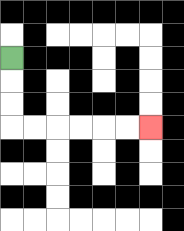{'start': '[0, 2]', 'end': '[6, 5]', 'path_directions': 'D,D,D,R,R,R,R,R,R', 'path_coordinates': '[[0, 2], [0, 3], [0, 4], [0, 5], [1, 5], [2, 5], [3, 5], [4, 5], [5, 5], [6, 5]]'}